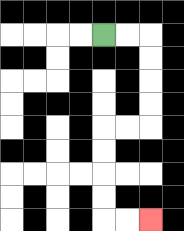{'start': '[4, 1]', 'end': '[6, 9]', 'path_directions': 'R,R,D,D,D,D,L,L,D,D,D,D,R,R', 'path_coordinates': '[[4, 1], [5, 1], [6, 1], [6, 2], [6, 3], [6, 4], [6, 5], [5, 5], [4, 5], [4, 6], [4, 7], [4, 8], [4, 9], [5, 9], [6, 9]]'}